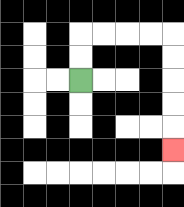{'start': '[3, 3]', 'end': '[7, 6]', 'path_directions': 'U,U,R,R,R,R,D,D,D,D,D', 'path_coordinates': '[[3, 3], [3, 2], [3, 1], [4, 1], [5, 1], [6, 1], [7, 1], [7, 2], [7, 3], [7, 4], [7, 5], [7, 6]]'}